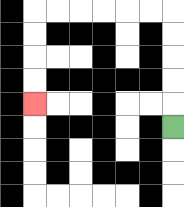{'start': '[7, 5]', 'end': '[1, 4]', 'path_directions': 'U,U,U,U,U,L,L,L,L,L,L,D,D,D,D', 'path_coordinates': '[[7, 5], [7, 4], [7, 3], [7, 2], [7, 1], [7, 0], [6, 0], [5, 0], [4, 0], [3, 0], [2, 0], [1, 0], [1, 1], [1, 2], [1, 3], [1, 4]]'}